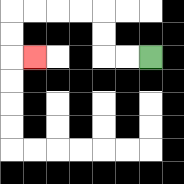{'start': '[6, 2]', 'end': '[1, 2]', 'path_directions': 'L,L,U,U,L,L,L,L,D,D,R', 'path_coordinates': '[[6, 2], [5, 2], [4, 2], [4, 1], [4, 0], [3, 0], [2, 0], [1, 0], [0, 0], [0, 1], [0, 2], [1, 2]]'}